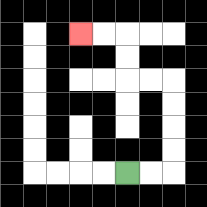{'start': '[5, 7]', 'end': '[3, 1]', 'path_directions': 'R,R,U,U,U,U,L,L,U,U,L,L', 'path_coordinates': '[[5, 7], [6, 7], [7, 7], [7, 6], [7, 5], [7, 4], [7, 3], [6, 3], [5, 3], [5, 2], [5, 1], [4, 1], [3, 1]]'}